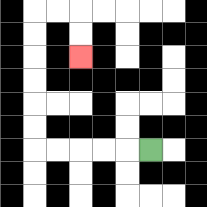{'start': '[6, 6]', 'end': '[3, 2]', 'path_directions': 'L,L,L,L,L,U,U,U,U,U,U,R,R,D,D', 'path_coordinates': '[[6, 6], [5, 6], [4, 6], [3, 6], [2, 6], [1, 6], [1, 5], [1, 4], [1, 3], [1, 2], [1, 1], [1, 0], [2, 0], [3, 0], [3, 1], [3, 2]]'}